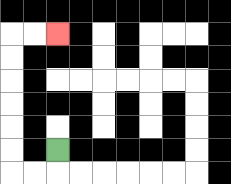{'start': '[2, 6]', 'end': '[2, 1]', 'path_directions': 'D,L,L,U,U,U,U,U,U,R,R', 'path_coordinates': '[[2, 6], [2, 7], [1, 7], [0, 7], [0, 6], [0, 5], [0, 4], [0, 3], [0, 2], [0, 1], [1, 1], [2, 1]]'}